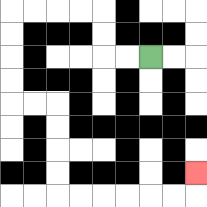{'start': '[6, 2]', 'end': '[8, 7]', 'path_directions': 'L,L,U,U,L,L,L,L,D,D,D,D,R,R,D,D,D,D,R,R,R,R,R,R,U', 'path_coordinates': '[[6, 2], [5, 2], [4, 2], [4, 1], [4, 0], [3, 0], [2, 0], [1, 0], [0, 0], [0, 1], [0, 2], [0, 3], [0, 4], [1, 4], [2, 4], [2, 5], [2, 6], [2, 7], [2, 8], [3, 8], [4, 8], [5, 8], [6, 8], [7, 8], [8, 8], [8, 7]]'}